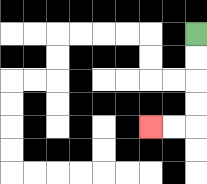{'start': '[8, 1]', 'end': '[6, 5]', 'path_directions': 'D,D,D,D,L,L', 'path_coordinates': '[[8, 1], [8, 2], [8, 3], [8, 4], [8, 5], [7, 5], [6, 5]]'}